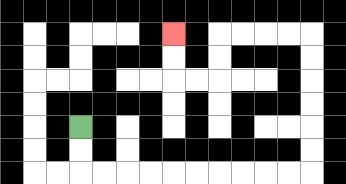{'start': '[3, 5]', 'end': '[7, 1]', 'path_directions': 'D,D,R,R,R,R,R,R,R,R,R,R,U,U,U,U,U,U,L,L,L,L,D,D,L,L,U,U', 'path_coordinates': '[[3, 5], [3, 6], [3, 7], [4, 7], [5, 7], [6, 7], [7, 7], [8, 7], [9, 7], [10, 7], [11, 7], [12, 7], [13, 7], [13, 6], [13, 5], [13, 4], [13, 3], [13, 2], [13, 1], [12, 1], [11, 1], [10, 1], [9, 1], [9, 2], [9, 3], [8, 3], [7, 3], [7, 2], [7, 1]]'}